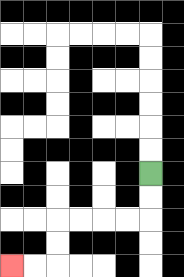{'start': '[6, 7]', 'end': '[0, 11]', 'path_directions': 'D,D,L,L,L,L,D,D,L,L', 'path_coordinates': '[[6, 7], [6, 8], [6, 9], [5, 9], [4, 9], [3, 9], [2, 9], [2, 10], [2, 11], [1, 11], [0, 11]]'}